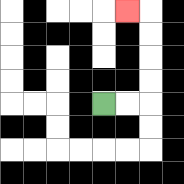{'start': '[4, 4]', 'end': '[5, 0]', 'path_directions': 'R,R,U,U,U,U,L', 'path_coordinates': '[[4, 4], [5, 4], [6, 4], [6, 3], [6, 2], [6, 1], [6, 0], [5, 0]]'}